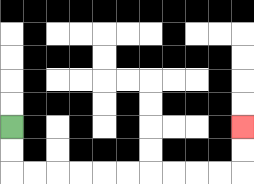{'start': '[0, 5]', 'end': '[10, 5]', 'path_directions': 'D,D,R,R,R,R,R,R,R,R,R,R,U,U', 'path_coordinates': '[[0, 5], [0, 6], [0, 7], [1, 7], [2, 7], [3, 7], [4, 7], [5, 7], [6, 7], [7, 7], [8, 7], [9, 7], [10, 7], [10, 6], [10, 5]]'}